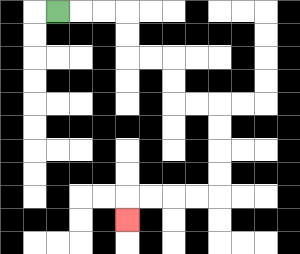{'start': '[2, 0]', 'end': '[5, 9]', 'path_directions': 'R,R,R,D,D,R,R,D,D,R,R,D,D,D,D,L,L,L,L,D', 'path_coordinates': '[[2, 0], [3, 0], [4, 0], [5, 0], [5, 1], [5, 2], [6, 2], [7, 2], [7, 3], [7, 4], [8, 4], [9, 4], [9, 5], [9, 6], [9, 7], [9, 8], [8, 8], [7, 8], [6, 8], [5, 8], [5, 9]]'}